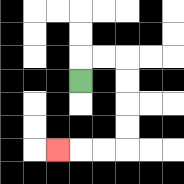{'start': '[3, 3]', 'end': '[2, 6]', 'path_directions': 'U,R,R,D,D,D,D,L,L,L', 'path_coordinates': '[[3, 3], [3, 2], [4, 2], [5, 2], [5, 3], [5, 4], [5, 5], [5, 6], [4, 6], [3, 6], [2, 6]]'}